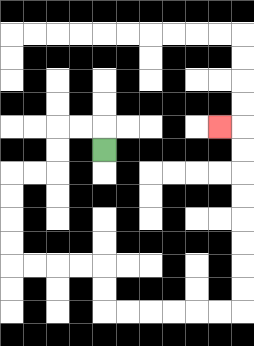{'start': '[4, 6]', 'end': '[9, 5]', 'path_directions': 'U,L,L,D,D,L,L,D,D,D,D,R,R,R,R,D,D,R,R,R,R,R,R,U,U,U,U,U,U,U,U,L', 'path_coordinates': '[[4, 6], [4, 5], [3, 5], [2, 5], [2, 6], [2, 7], [1, 7], [0, 7], [0, 8], [0, 9], [0, 10], [0, 11], [1, 11], [2, 11], [3, 11], [4, 11], [4, 12], [4, 13], [5, 13], [6, 13], [7, 13], [8, 13], [9, 13], [10, 13], [10, 12], [10, 11], [10, 10], [10, 9], [10, 8], [10, 7], [10, 6], [10, 5], [9, 5]]'}